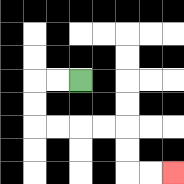{'start': '[3, 3]', 'end': '[7, 7]', 'path_directions': 'L,L,D,D,R,R,R,R,D,D,R,R', 'path_coordinates': '[[3, 3], [2, 3], [1, 3], [1, 4], [1, 5], [2, 5], [3, 5], [4, 5], [5, 5], [5, 6], [5, 7], [6, 7], [7, 7]]'}